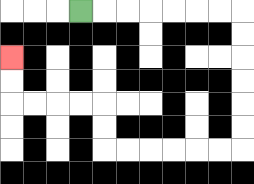{'start': '[3, 0]', 'end': '[0, 2]', 'path_directions': 'R,R,R,R,R,R,R,D,D,D,D,D,D,L,L,L,L,L,L,U,U,L,L,L,L,U,U', 'path_coordinates': '[[3, 0], [4, 0], [5, 0], [6, 0], [7, 0], [8, 0], [9, 0], [10, 0], [10, 1], [10, 2], [10, 3], [10, 4], [10, 5], [10, 6], [9, 6], [8, 6], [7, 6], [6, 6], [5, 6], [4, 6], [4, 5], [4, 4], [3, 4], [2, 4], [1, 4], [0, 4], [0, 3], [0, 2]]'}